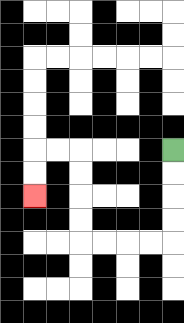{'start': '[7, 6]', 'end': '[1, 8]', 'path_directions': 'D,D,D,D,L,L,L,L,U,U,U,U,L,L,D,D', 'path_coordinates': '[[7, 6], [7, 7], [7, 8], [7, 9], [7, 10], [6, 10], [5, 10], [4, 10], [3, 10], [3, 9], [3, 8], [3, 7], [3, 6], [2, 6], [1, 6], [1, 7], [1, 8]]'}